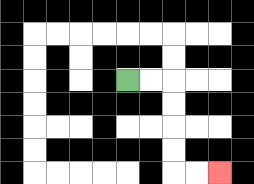{'start': '[5, 3]', 'end': '[9, 7]', 'path_directions': 'R,R,D,D,D,D,R,R', 'path_coordinates': '[[5, 3], [6, 3], [7, 3], [7, 4], [7, 5], [7, 6], [7, 7], [8, 7], [9, 7]]'}